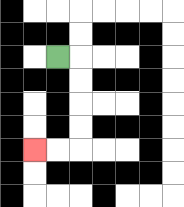{'start': '[2, 2]', 'end': '[1, 6]', 'path_directions': 'R,D,D,D,D,L,L', 'path_coordinates': '[[2, 2], [3, 2], [3, 3], [3, 4], [3, 5], [3, 6], [2, 6], [1, 6]]'}